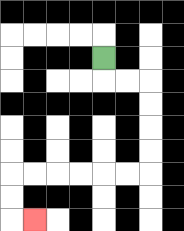{'start': '[4, 2]', 'end': '[1, 9]', 'path_directions': 'D,R,R,D,D,D,D,L,L,L,L,L,L,D,D,R', 'path_coordinates': '[[4, 2], [4, 3], [5, 3], [6, 3], [6, 4], [6, 5], [6, 6], [6, 7], [5, 7], [4, 7], [3, 7], [2, 7], [1, 7], [0, 7], [0, 8], [0, 9], [1, 9]]'}